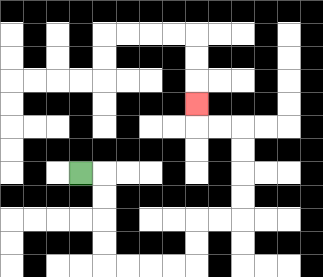{'start': '[3, 7]', 'end': '[8, 4]', 'path_directions': 'R,D,D,D,D,R,R,R,R,U,U,R,R,U,U,U,U,L,L,U', 'path_coordinates': '[[3, 7], [4, 7], [4, 8], [4, 9], [4, 10], [4, 11], [5, 11], [6, 11], [7, 11], [8, 11], [8, 10], [8, 9], [9, 9], [10, 9], [10, 8], [10, 7], [10, 6], [10, 5], [9, 5], [8, 5], [8, 4]]'}